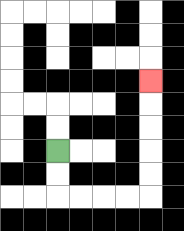{'start': '[2, 6]', 'end': '[6, 3]', 'path_directions': 'D,D,R,R,R,R,U,U,U,U,U', 'path_coordinates': '[[2, 6], [2, 7], [2, 8], [3, 8], [4, 8], [5, 8], [6, 8], [6, 7], [6, 6], [6, 5], [6, 4], [6, 3]]'}